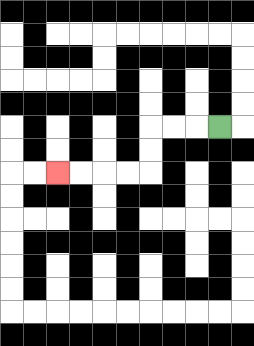{'start': '[9, 5]', 'end': '[2, 7]', 'path_directions': 'L,L,L,D,D,L,L,L,L', 'path_coordinates': '[[9, 5], [8, 5], [7, 5], [6, 5], [6, 6], [6, 7], [5, 7], [4, 7], [3, 7], [2, 7]]'}